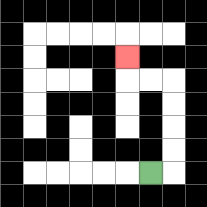{'start': '[6, 7]', 'end': '[5, 2]', 'path_directions': 'R,U,U,U,U,L,L,U', 'path_coordinates': '[[6, 7], [7, 7], [7, 6], [7, 5], [7, 4], [7, 3], [6, 3], [5, 3], [5, 2]]'}